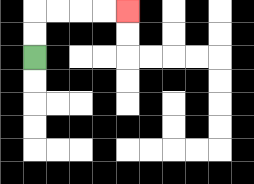{'start': '[1, 2]', 'end': '[5, 0]', 'path_directions': 'U,U,R,R,R,R', 'path_coordinates': '[[1, 2], [1, 1], [1, 0], [2, 0], [3, 0], [4, 0], [5, 0]]'}